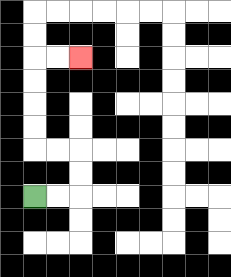{'start': '[1, 8]', 'end': '[3, 2]', 'path_directions': 'R,R,U,U,L,L,U,U,U,U,R,R', 'path_coordinates': '[[1, 8], [2, 8], [3, 8], [3, 7], [3, 6], [2, 6], [1, 6], [1, 5], [1, 4], [1, 3], [1, 2], [2, 2], [3, 2]]'}